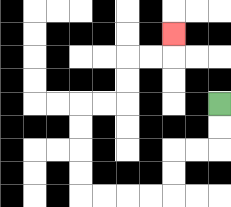{'start': '[9, 4]', 'end': '[7, 1]', 'path_directions': 'D,D,L,L,D,D,L,L,L,L,U,U,U,U,R,R,U,U,R,R,U', 'path_coordinates': '[[9, 4], [9, 5], [9, 6], [8, 6], [7, 6], [7, 7], [7, 8], [6, 8], [5, 8], [4, 8], [3, 8], [3, 7], [3, 6], [3, 5], [3, 4], [4, 4], [5, 4], [5, 3], [5, 2], [6, 2], [7, 2], [7, 1]]'}